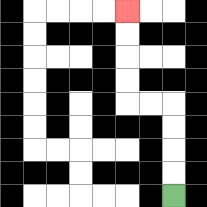{'start': '[7, 8]', 'end': '[5, 0]', 'path_directions': 'U,U,U,U,L,L,U,U,U,U', 'path_coordinates': '[[7, 8], [7, 7], [7, 6], [7, 5], [7, 4], [6, 4], [5, 4], [5, 3], [5, 2], [5, 1], [5, 0]]'}